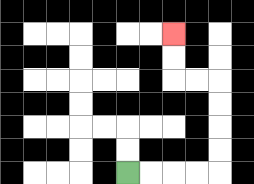{'start': '[5, 7]', 'end': '[7, 1]', 'path_directions': 'R,R,R,R,U,U,U,U,L,L,U,U', 'path_coordinates': '[[5, 7], [6, 7], [7, 7], [8, 7], [9, 7], [9, 6], [9, 5], [9, 4], [9, 3], [8, 3], [7, 3], [7, 2], [7, 1]]'}